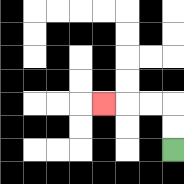{'start': '[7, 6]', 'end': '[4, 4]', 'path_directions': 'U,U,L,L,L', 'path_coordinates': '[[7, 6], [7, 5], [7, 4], [6, 4], [5, 4], [4, 4]]'}